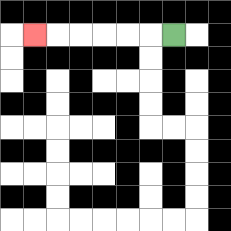{'start': '[7, 1]', 'end': '[1, 1]', 'path_directions': 'L,L,L,L,L,L', 'path_coordinates': '[[7, 1], [6, 1], [5, 1], [4, 1], [3, 1], [2, 1], [1, 1]]'}